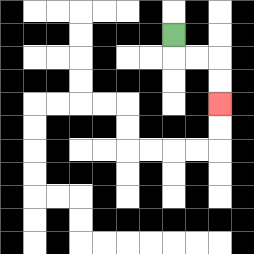{'start': '[7, 1]', 'end': '[9, 4]', 'path_directions': 'D,R,R,D,D', 'path_coordinates': '[[7, 1], [7, 2], [8, 2], [9, 2], [9, 3], [9, 4]]'}